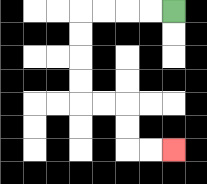{'start': '[7, 0]', 'end': '[7, 6]', 'path_directions': 'L,L,L,L,D,D,D,D,R,R,D,D,R,R', 'path_coordinates': '[[7, 0], [6, 0], [5, 0], [4, 0], [3, 0], [3, 1], [3, 2], [3, 3], [3, 4], [4, 4], [5, 4], [5, 5], [5, 6], [6, 6], [7, 6]]'}